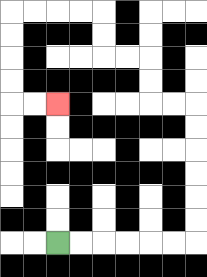{'start': '[2, 10]', 'end': '[2, 4]', 'path_directions': 'R,R,R,R,R,R,U,U,U,U,U,U,L,L,U,U,L,L,U,U,L,L,L,L,D,D,D,D,R,R', 'path_coordinates': '[[2, 10], [3, 10], [4, 10], [5, 10], [6, 10], [7, 10], [8, 10], [8, 9], [8, 8], [8, 7], [8, 6], [8, 5], [8, 4], [7, 4], [6, 4], [6, 3], [6, 2], [5, 2], [4, 2], [4, 1], [4, 0], [3, 0], [2, 0], [1, 0], [0, 0], [0, 1], [0, 2], [0, 3], [0, 4], [1, 4], [2, 4]]'}